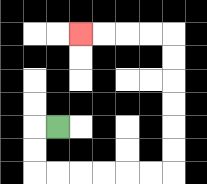{'start': '[2, 5]', 'end': '[3, 1]', 'path_directions': 'L,D,D,R,R,R,R,R,R,U,U,U,U,U,U,L,L,L,L', 'path_coordinates': '[[2, 5], [1, 5], [1, 6], [1, 7], [2, 7], [3, 7], [4, 7], [5, 7], [6, 7], [7, 7], [7, 6], [7, 5], [7, 4], [7, 3], [7, 2], [7, 1], [6, 1], [5, 1], [4, 1], [3, 1]]'}